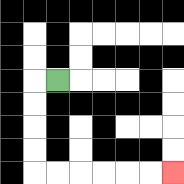{'start': '[2, 3]', 'end': '[7, 7]', 'path_directions': 'L,D,D,D,D,R,R,R,R,R,R', 'path_coordinates': '[[2, 3], [1, 3], [1, 4], [1, 5], [1, 6], [1, 7], [2, 7], [3, 7], [4, 7], [5, 7], [6, 7], [7, 7]]'}